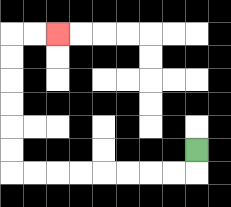{'start': '[8, 6]', 'end': '[2, 1]', 'path_directions': 'D,L,L,L,L,L,L,L,L,U,U,U,U,U,U,R,R', 'path_coordinates': '[[8, 6], [8, 7], [7, 7], [6, 7], [5, 7], [4, 7], [3, 7], [2, 7], [1, 7], [0, 7], [0, 6], [0, 5], [0, 4], [0, 3], [0, 2], [0, 1], [1, 1], [2, 1]]'}